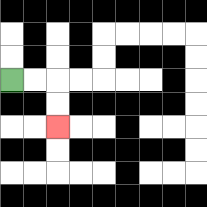{'start': '[0, 3]', 'end': '[2, 5]', 'path_directions': 'R,R,D,D', 'path_coordinates': '[[0, 3], [1, 3], [2, 3], [2, 4], [2, 5]]'}